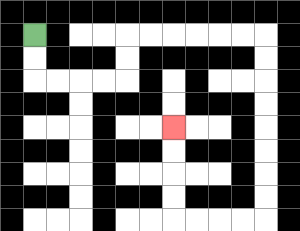{'start': '[1, 1]', 'end': '[7, 5]', 'path_directions': 'D,D,R,R,R,R,U,U,R,R,R,R,R,R,D,D,D,D,D,D,D,D,L,L,L,L,U,U,U,U', 'path_coordinates': '[[1, 1], [1, 2], [1, 3], [2, 3], [3, 3], [4, 3], [5, 3], [5, 2], [5, 1], [6, 1], [7, 1], [8, 1], [9, 1], [10, 1], [11, 1], [11, 2], [11, 3], [11, 4], [11, 5], [11, 6], [11, 7], [11, 8], [11, 9], [10, 9], [9, 9], [8, 9], [7, 9], [7, 8], [7, 7], [7, 6], [7, 5]]'}